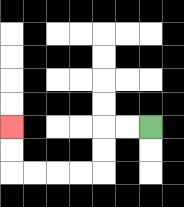{'start': '[6, 5]', 'end': '[0, 5]', 'path_directions': 'L,L,D,D,L,L,L,L,U,U', 'path_coordinates': '[[6, 5], [5, 5], [4, 5], [4, 6], [4, 7], [3, 7], [2, 7], [1, 7], [0, 7], [0, 6], [0, 5]]'}